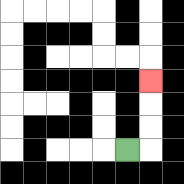{'start': '[5, 6]', 'end': '[6, 3]', 'path_directions': 'R,U,U,U', 'path_coordinates': '[[5, 6], [6, 6], [6, 5], [6, 4], [6, 3]]'}